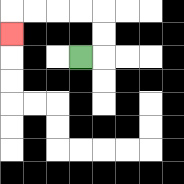{'start': '[3, 2]', 'end': '[0, 1]', 'path_directions': 'R,U,U,L,L,L,L,D', 'path_coordinates': '[[3, 2], [4, 2], [4, 1], [4, 0], [3, 0], [2, 0], [1, 0], [0, 0], [0, 1]]'}